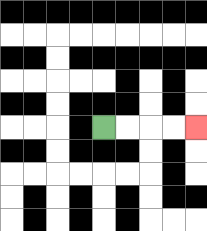{'start': '[4, 5]', 'end': '[8, 5]', 'path_directions': 'R,R,R,R', 'path_coordinates': '[[4, 5], [5, 5], [6, 5], [7, 5], [8, 5]]'}